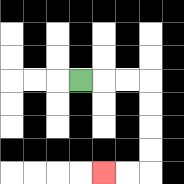{'start': '[3, 3]', 'end': '[4, 7]', 'path_directions': 'R,R,R,D,D,D,D,L,L', 'path_coordinates': '[[3, 3], [4, 3], [5, 3], [6, 3], [6, 4], [6, 5], [6, 6], [6, 7], [5, 7], [4, 7]]'}